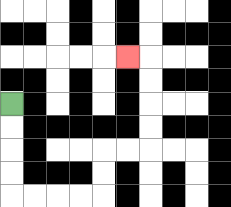{'start': '[0, 4]', 'end': '[5, 2]', 'path_directions': 'D,D,D,D,R,R,R,R,U,U,R,R,U,U,U,U,L', 'path_coordinates': '[[0, 4], [0, 5], [0, 6], [0, 7], [0, 8], [1, 8], [2, 8], [3, 8], [4, 8], [4, 7], [4, 6], [5, 6], [6, 6], [6, 5], [6, 4], [6, 3], [6, 2], [5, 2]]'}